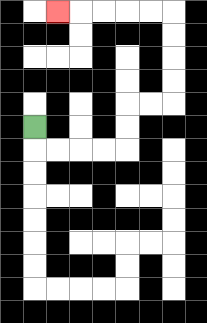{'start': '[1, 5]', 'end': '[2, 0]', 'path_directions': 'D,R,R,R,R,U,U,R,R,U,U,U,U,L,L,L,L,L', 'path_coordinates': '[[1, 5], [1, 6], [2, 6], [3, 6], [4, 6], [5, 6], [5, 5], [5, 4], [6, 4], [7, 4], [7, 3], [7, 2], [7, 1], [7, 0], [6, 0], [5, 0], [4, 0], [3, 0], [2, 0]]'}